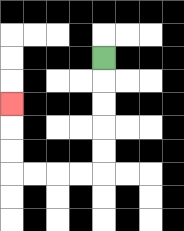{'start': '[4, 2]', 'end': '[0, 4]', 'path_directions': 'D,D,D,D,D,L,L,L,L,U,U,U', 'path_coordinates': '[[4, 2], [4, 3], [4, 4], [4, 5], [4, 6], [4, 7], [3, 7], [2, 7], [1, 7], [0, 7], [0, 6], [0, 5], [0, 4]]'}